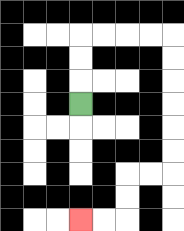{'start': '[3, 4]', 'end': '[3, 9]', 'path_directions': 'U,U,U,R,R,R,R,D,D,D,D,D,D,L,L,D,D,L,L', 'path_coordinates': '[[3, 4], [3, 3], [3, 2], [3, 1], [4, 1], [5, 1], [6, 1], [7, 1], [7, 2], [7, 3], [7, 4], [7, 5], [7, 6], [7, 7], [6, 7], [5, 7], [5, 8], [5, 9], [4, 9], [3, 9]]'}